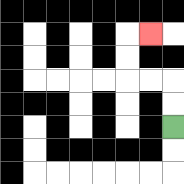{'start': '[7, 5]', 'end': '[6, 1]', 'path_directions': 'U,U,L,L,U,U,R', 'path_coordinates': '[[7, 5], [7, 4], [7, 3], [6, 3], [5, 3], [5, 2], [5, 1], [6, 1]]'}